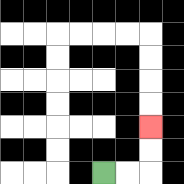{'start': '[4, 7]', 'end': '[6, 5]', 'path_directions': 'R,R,U,U', 'path_coordinates': '[[4, 7], [5, 7], [6, 7], [6, 6], [6, 5]]'}